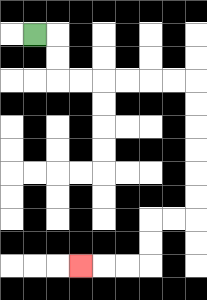{'start': '[1, 1]', 'end': '[3, 11]', 'path_directions': 'R,D,D,R,R,R,R,R,R,D,D,D,D,D,D,L,L,D,D,L,L,L', 'path_coordinates': '[[1, 1], [2, 1], [2, 2], [2, 3], [3, 3], [4, 3], [5, 3], [6, 3], [7, 3], [8, 3], [8, 4], [8, 5], [8, 6], [8, 7], [8, 8], [8, 9], [7, 9], [6, 9], [6, 10], [6, 11], [5, 11], [4, 11], [3, 11]]'}